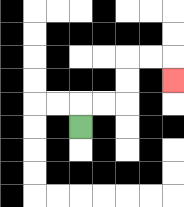{'start': '[3, 5]', 'end': '[7, 3]', 'path_directions': 'U,R,R,U,U,R,R,D', 'path_coordinates': '[[3, 5], [3, 4], [4, 4], [5, 4], [5, 3], [5, 2], [6, 2], [7, 2], [7, 3]]'}